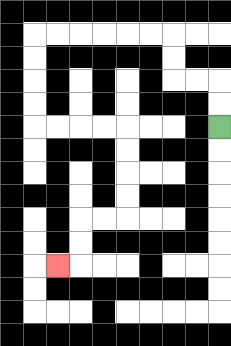{'start': '[9, 5]', 'end': '[2, 11]', 'path_directions': 'U,U,L,L,U,U,L,L,L,L,L,L,D,D,D,D,R,R,R,R,D,D,D,D,L,L,D,D,L', 'path_coordinates': '[[9, 5], [9, 4], [9, 3], [8, 3], [7, 3], [7, 2], [7, 1], [6, 1], [5, 1], [4, 1], [3, 1], [2, 1], [1, 1], [1, 2], [1, 3], [1, 4], [1, 5], [2, 5], [3, 5], [4, 5], [5, 5], [5, 6], [5, 7], [5, 8], [5, 9], [4, 9], [3, 9], [3, 10], [3, 11], [2, 11]]'}